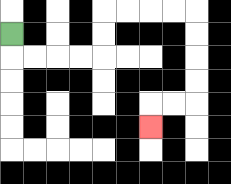{'start': '[0, 1]', 'end': '[6, 5]', 'path_directions': 'D,R,R,R,R,U,U,R,R,R,R,D,D,D,D,L,L,D', 'path_coordinates': '[[0, 1], [0, 2], [1, 2], [2, 2], [3, 2], [4, 2], [4, 1], [4, 0], [5, 0], [6, 0], [7, 0], [8, 0], [8, 1], [8, 2], [8, 3], [8, 4], [7, 4], [6, 4], [6, 5]]'}